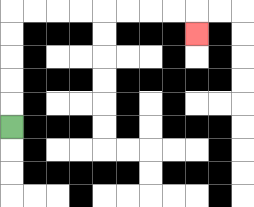{'start': '[0, 5]', 'end': '[8, 1]', 'path_directions': 'U,U,U,U,U,R,R,R,R,R,R,R,R,D', 'path_coordinates': '[[0, 5], [0, 4], [0, 3], [0, 2], [0, 1], [0, 0], [1, 0], [2, 0], [3, 0], [4, 0], [5, 0], [6, 0], [7, 0], [8, 0], [8, 1]]'}